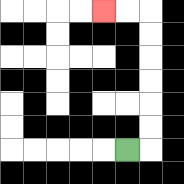{'start': '[5, 6]', 'end': '[4, 0]', 'path_directions': 'R,U,U,U,U,U,U,L,L', 'path_coordinates': '[[5, 6], [6, 6], [6, 5], [6, 4], [6, 3], [6, 2], [6, 1], [6, 0], [5, 0], [4, 0]]'}